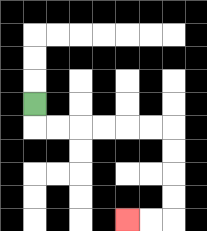{'start': '[1, 4]', 'end': '[5, 9]', 'path_directions': 'D,R,R,R,R,R,R,D,D,D,D,L,L', 'path_coordinates': '[[1, 4], [1, 5], [2, 5], [3, 5], [4, 5], [5, 5], [6, 5], [7, 5], [7, 6], [7, 7], [7, 8], [7, 9], [6, 9], [5, 9]]'}